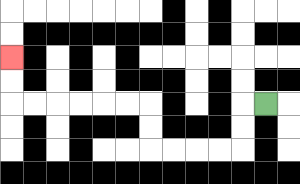{'start': '[11, 4]', 'end': '[0, 2]', 'path_directions': 'L,D,D,L,L,L,L,U,U,L,L,L,L,L,L,U,U', 'path_coordinates': '[[11, 4], [10, 4], [10, 5], [10, 6], [9, 6], [8, 6], [7, 6], [6, 6], [6, 5], [6, 4], [5, 4], [4, 4], [3, 4], [2, 4], [1, 4], [0, 4], [0, 3], [0, 2]]'}